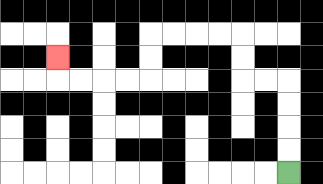{'start': '[12, 7]', 'end': '[2, 2]', 'path_directions': 'U,U,U,U,L,L,U,U,L,L,L,L,D,D,L,L,L,L,U', 'path_coordinates': '[[12, 7], [12, 6], [12, 5], [12, 4], [12, 3], [11, 3], [10, 3], [10, 2], [10, 1], [9, 1], [8, 1], [7, 1], [6, 1], [6, 2], [6, 3], [5, 3], [4, 3], [3, 3], [2, 3], [2, 2]]'}